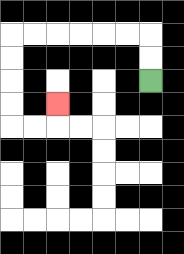{'start': '[6, 3]', 'end': '[2, 4]', 'path_directions': 'U,U,L,L,L,L,L,L,D,D,D,D,R,R,U', 'path_coordinates': '[[6, 3], [6, 2], [6, 1], [5, 1], [4, 1], [3, 1], [2, 1], [1, 1], [0, 1], [0, 2], [0, 3], [0, 4], [0, 5], [1, 5], [2, 5], [2, 4]]'}